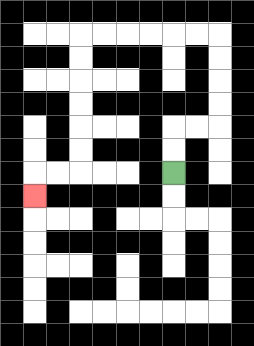{'start': '[7, 7]', 'end': '[1, 8]', 'path_directions': 'U,U,R,R,U,U,U,U,L,L,L,L,L,L,D,D,D,D,D,D,L,L,D', 'path_coordinates': '[[7, 7], [7, 6], [7, 5], [8, 5], [9, 5], [9, 4], [9, 3], [9, 2], [9, 1], [8, 1], [7, 1], [6, 1], [5, 1], [4, 1], [3, 1], [3, 2], [3, 3], [3, 4], [3, 5], [3, 6], [3, 7], [2, 7], [1, 7], [1, 8]]'}